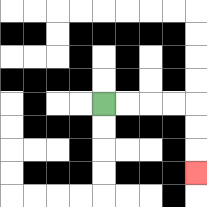{'start': '[4, 4]', 'end': '[8, 7]', 'path_directions': 'R,R,R,R,D,D,D', 'path_coordinates': '[[4, 4], [5, 4], [6, 4], [7, 4], [8, 4], [8, 5], [8, 6], [8, 7]]'}